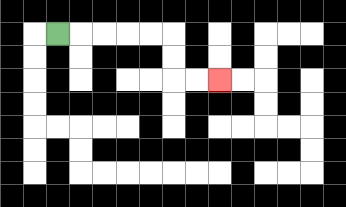{'start': '[2, 1]', 'end': '[9, 3]', 'path_directions': 'R,R,R,R,R,D,D,R,R', 'path_coordinates': '[[2, 1], [3, 1], [4, 1], [5, 1], [6, 1], [7, 1], [7, 2], [7, 3], [8, 3], [9, 3]]'}